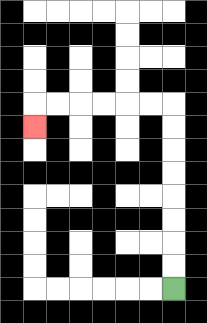{'start': '[7, 12]', 'end': '[1, 5]', 'path_directions': 'U,U,U,U,U,U,U,U,L,L,L,L,L,L,D', 'path_coordinates': '[[7, 12], [7, 11], [7, 10], [7, 9], [7, 8], [7, 7], [7, 6], [7, 5], [7, 4], [6, 4], [5, 4], [4, 4], [3, 4], [2, 4], [1, 4], [1, 5]]'}